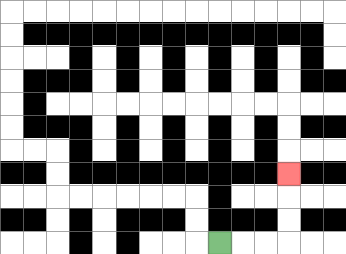{'start': '[9, 10]', 'end': '[12, 7]', 'path_directions': 'R,R,R,U,U,U', 'path_coordinates': '[[9, 10], [10, 10], [11, 10], [12, 10], [12, 9], [12, 8], [12, 7]]'}